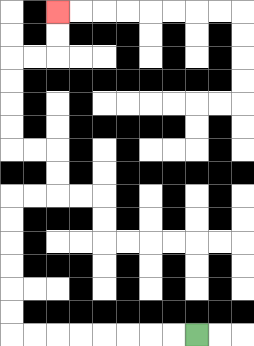{'start': '[8, 14]', 'end': '[2, 0]', 'path_directions': 'L,L,L,L,L,L,L,L,U,U,U,U,U,U,R,R,U,U,L,L,U,U,U,U,R,R,U,U', 'path_coordinates': '[[8, 14], [7, 14], [6, 14], [5, 14], [4, 14], [3, 14], [2, 14], [1, 14], [0, 14], [0, 13], [0, 12], [0, 11], [0, 10], [0, 9], [0, 8], [1, 8], [2, 8], [2, 7], [2, 6], [1, 6], [0, 6], [0, 5], [0, 4], [0, 3], [0, 2], [1, 2], [2, 2], [2, 1], [2, 0]]'}